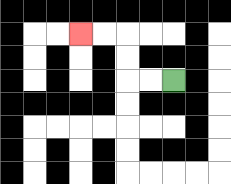{'start': '[7, 3]', 'end': '[3, 1]', 'path_directions': 'L,L,U,U,L,L', 'path_coordinates': '[[7, 3], [6, 3], [5, 3], [5, 2], [5, 1], [4, 1], [3, 1]]'}